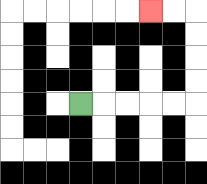{'start': '[3, 4]', 'end': '[6, 0]', 'path_directions': 'R,R,R,R,R,U,U,U,U,L,L', 'path_coordinates': '[[3, 4], [4, 4], [5, 4], [6, 4], [7, 4], [8, 4], [8, 3], [8, 2], [8, 1], [8, 0], [7, 0], [6, 0]]'}